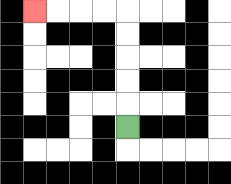{'start': '[5, 5]', 'end': '[1, 0]', 'path_directions': 'U,U,U,U,U,L,L,L,L', 'path_coordinates': '[[5, 5], [5, 4], [5, 3], [5, 2], [5, 1], [5, 0], [4, 0], [3, 0], [2, 0], [1, 0]]'}